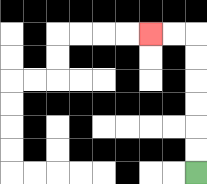{'start': '[8, 7]', 'end': '[6, 1]', 'path_directions': 'U,U,U,U,U,U,L,L', 'path_coordinates': '[[8, 7], [8, 6], [8, 5], [8, 4], [8, 3], [8, 2], [8, 1], [7, 1], [6, 1]]'}